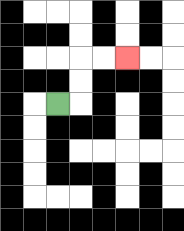{'start': '[2, 4]', 'end': '[5, 2]', 'path_directions': 'R,U,U,R,R', 'path_coordinates': '[[2, 4], [3, 4], [3, 3], [3, 2], [4, 2], [5, 2]]'}